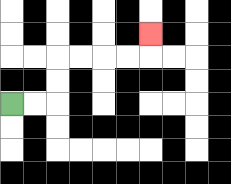{'start': '[0, 4]', 'end': '[6, 1]', 'path_directions': 'R,R,U,U,R,R,R,R,U', 'path_coordinates': '[[0, 4], [1, 4], [2, 4], [2, 3], [2, 2], [3, 2], [4, 2], [5, 2], [6, 2], [6, 1]]'}